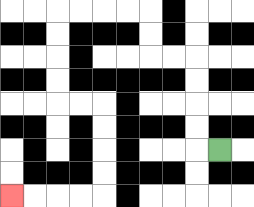{'start': '[9, 6]', 'end': '[0, 8]', 'path_directions': 'L,U,U,U,U,L,L,U,U,L,L,L,L,D,D,D,D,R,R,D,D,D,D,L,L,L,L', 'path_coordinates': '[[9, 6], [8, 6], [8, 5], [8, 4], [8, 3], [8, 2], [7, 2], [6, 2], [6, 1], [6, 0], [5, 0], [4, 0], [3, 0], [2, 0], [2, 1], [2, 2], [2, 3], [2, 4], [3, 4], [4, 4], [4, 5], [4, 6], [4, 7], [4, 8], [3, 8], [2, 8], [1, 8], [0, 8]]'}